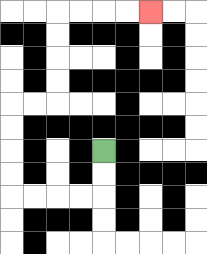{'start': '[4, 6]', 'end': '[6, 0]', 'path_directions': 'D,D,L,L,L,L,U,U,U,U,R,R,U,U,U,U,R,R,R,R', 'path_coordinates': '[[4, 6], [4, 7], [4, 8], [3, 8], [2, 8], [1, 8], [0, 8], [0, 7], [0, 6], [0, 5], [0, 4], [1, 4], [2, 4], [2, 3], [2, 2], [2, 1], [2, 0], [3, 0], [4, 0], [5, 0], [6, 0]]'}